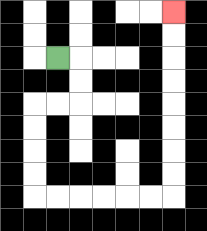{'start': '[2, 2]', 'end': '[7, 0]', 'path_directions': 'R,D,D,L,L,D,D,D,D,R,R,R,R,R,R,U,U,U,U,U,U,U,U', 'path_coordinates': '[[2, 2], [3, 2], [3, 3], [3, 4], [2, 4], [1, 4], [1, 5], [1, 6], [1, 7], [1, 8], [2, 8], [3, 8], [4, 8], [5, 8], [6, 8], [7, 8], [7, 7], [7, 6], [7, 5], [7, 4], [7, 3], [7, 2], [7, 1], [7, 0]]'}